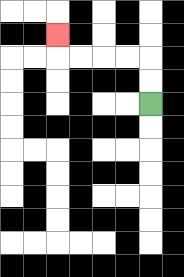{'start': '[6, 4]', 'end': '[2, 1]', 'path_directions': 'U,U,L,L,L,L,U', 'path_coordinates': '[[6, 4], [6, 3], [6, 2], [5, 2], [4, 2], [3, 2], [2, 2], [2, 1]]'}